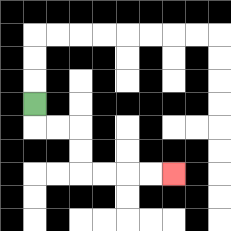{'start': '[1, 4]', 'end': '[7, 7]', 'path_directions': 'D,R,R,D,D,R,R,R,R', 'path_coordinates': '[[1, 4], [1, 5], [2, 5], [3, 5], [3, 6], [3, 7], [4, 7], [5, 7], [6, 7], [7, 7]]'}